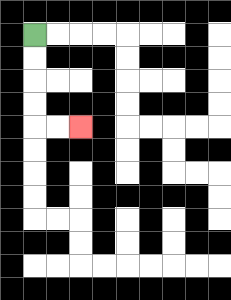{'start': '[1, 1]', 'end': '[3, 5]', 'path_directions': 'D,D,D,D,R,R', 'path_coordinates': '[[1, 1], [1, 2], [1, 3], [1, 4], [1, 5], [2, 5], [3, 5]]'}